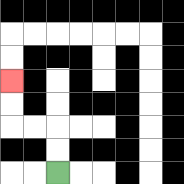{'start': '[2, 7]', 'end': '[0, 3]', 'path_directions': 'U,U,L,L,U,U', 'path_coordinates': '[[2, 7], [2, 6], [2, 5], [1, 5], [0, 5], [0, 4], [0, 3]]'}